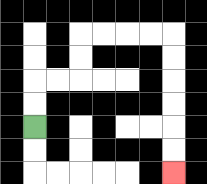{'start': '[1, 5]', 'end': '[7, 7]', 'path_directions': 'U,U,R,R,U,U,R,R,R,R,D,D,D,D,D,D', 'path_coordinates': '[[1, 5], [1, 4], [1, 3], [2, 3], [3, 3], [3, 2], [3, 1], [4, 1], [5, 1], [6, 1], [7, 1], [7, 2], [7, 3], [7, 4], [7, 5], [7, 6], [7, 7]]'}